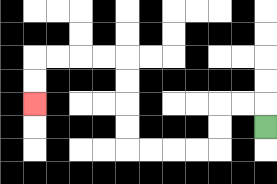{'start': '[11, 5]', 'end': '[1, 4]', 'path_directions': 'U,L,L,D,D,L,L,L,L,U,U,U,U,L,L,L,L,D,D', 'path_coordinates': '[[11, 5], [11, 4], [10, 4], [9, 4], [9, 5], [9, 6], [8, 6], [7, 6], [6, 6], [5, 6], [5, 5], [5, 4], [5, 3], [5, 2], [4, 2], [3, 2], [2, 2], [1, 2], [1, 3], [1, 4]]'}